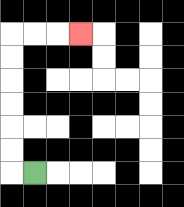{'start': '[1, 7]', 'end': '[3, 1]', 'path_directions': 'L,U,U,U,U,U,U,R,R,R', 'path_coordinates': '[[1, 7], [0, 7], [0, 6], [0, 5], [0, 4], [0, 3], [0, 2], [0, 1], [1, 1], [2, 1], [3, 1]]'}